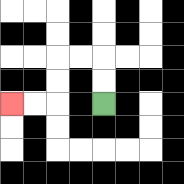{'start': '[4, 4]', 'end': '[0, 4]', 'path_directions': 'U,U,L,L,D,D,L,L', 'path_coordinates': '[[4, 4], [4, 3], [4, 2], [3, 2], [2, 2], [2, 3], [2, 4], [1, 4], [0, 4]]'}